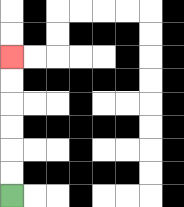{'start': '[0, 8]', 'end': '[0, 2]', 'path_directions': 'U,U,U,U,U,U', 'path_coordinates': '[[0, 8], [0, 7], [0, 6], [0, 5], [0, 4], [0, 3], [0, 2]]'}